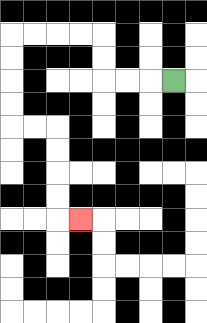{'start': '[7, 3]', 'end': '[3, 9]', 'path_directions': 'L,L,L,U,U,L,L,L,L,D,D,D,D,R,R,D,D,D,D,R', 'path_coordinates': '[[7, 3], [6, 3], [5, 3], [4, 3], [4, 2], [4, 1], [3, 1], [2, 1], [1, 1], [0, 1], [0, 2], [0, 3], [0, 4], [0, 5], [1, 5], [2, 5], [2, 6], [2, 7], [2, 8], [2, 9], [3, 9]]'}